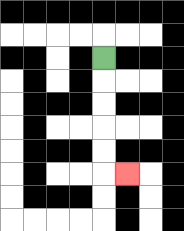{'start': '[4, 2]', 'end': '[5, 7]', 'path_directions': 'D,D,D,D,D,R', 'path_coordinates': '[[4, 2], [4, 3], [4, 4], [4, 5], [4, 6], [4, 7], [5, 7]]'}